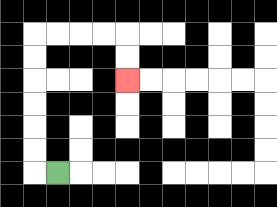{'start': '[2, 7]', 'end': '[5, 3]', 'path_directions': 'L,U,U,U,U,U,U,R,R,R,R,D,D', 'path_coordinates': '[[2, 7], [1, 7], [1, 6], [1, 5], [1, 4], [1, 3], [1, 2], [1, 1], [2, 1], [3, 1], [4, 1], [5, 1], [5, 2], [5, 3]]'}